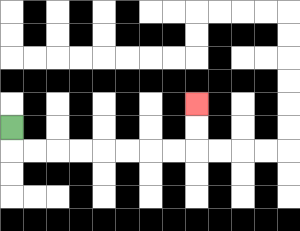{'start': '[0, 5]', 'end': '[8, 4]', 'path_directions': 'D,R,R,R,R,R,R,R,R,U,U', 'path_coordinates': '[[0, 5], [0, 6], [1, 6], [2, 6], [3, 6], [4, 6], [5, 6], [6, 6], [7, 6], [8, 6], [8, 5], [8, 4]]'}